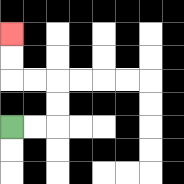{'start': '[0, 5]', 'end': '[0, 1]', 'path_directions': 'R,R,U,U,L,L,U,U', 'path_coordinates': '[[0, 5], [1, 5], [2, 5], [2, 4], [2, 3], [1, 3], [0, 3], [0, 2], [0, 1]]'}